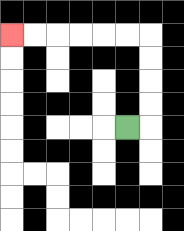{'start': '[5, 5]', 'end': '[0, 1]', 'path_directions': 'R,U,U,U,U,L,L,L,L,L,L', 'path_coordinates': '[[5, 5], [6, 5], [6, 4], [6, 3], [6, 2], [6, 1], [5, 1], [4, 1], [3, 1], [2, 1], [1, 1], [0, 1]]'}